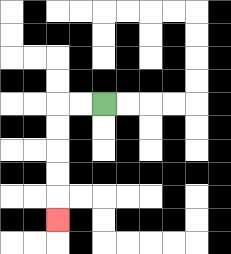{'start': '[4, 4]', 'end': '[2, 9]', 'path_directions': 'L,L,D,D,D,D,D', 'path_coordinates': '[[4, 4], [3, 4], [2, 4], [2, 5], [2, 6], [2, 7], [2, 8], [2, 9]]'}